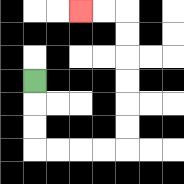{'start': '[1, 3]', 'end': '[3, 0]', 'path_directions': 'D,D,D,R,R,R,R,U,U,U,U,U,U,L,L', 'path_coordinates': '[[1, 3], [1, 4], [1, 5], [1, 6], [2, 6], [3, 6], [4, 6], [5, 6], [5, 5], [5, 4], [5, 3], [5, 2], [5, 1], [5, 0], [4, 0], [3, 0]]'}